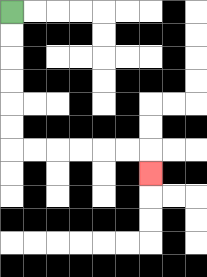{'start': '[0, 0]', 'end': '[6, 7]', 'path_directions': 'D,D,D,D,D,D,R,R,R,R,R,R,D', 'path_coordinates': '[[0, 0], [0, 1], [0, 2], [0, 3], [0, 4], [0, 5], [0, 6], [1, 6], [2, 6], [3, 6], [4, 6], [5, 6], [6, 6], [6, 7]]'}